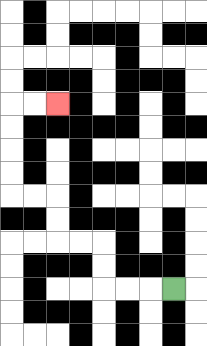{'start': '[7, 12]', 'end': '[2, 4]', 'path_directions': 'L,L,L,U,U,L,L,U,U,L,L,U,U,U,U,R,R', 'path_coordinates': '[[7, 12], [6, 12], [5, 12], [4, 12], [4, 11], [4, 10], [3, 10], [2, 10], [2, 9], [2, 8], [1, 8], [0, 8], [0, 7], [0, 6], [0, 5], [0, 4], [1, 4], [2, 4]]'}